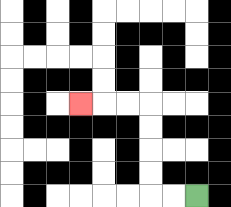{'start': '[8, 8]', 'end': '[3, 4]', 'path_directions': 'L,L,U,U,U,U,L,L,L', 'path_coordinates': '[[8, 8], [7, 8], [6, 8], [6, 7], [6, 6], [6, 5], [6, 4], [5, 4], [4, 4], [3, 4]]'}